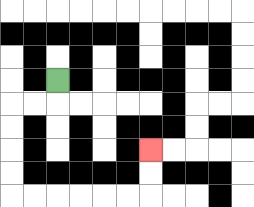{'start': '[2, 3]', 'end': '[6, 6]', 'path_directions': 'D,L,L,D,D,D,D,R,R,R,R,R,R,U,U', 'path_coordinates': '[[2, 3], [2, 4], [1, 4], [0, 4], [0, 5], [0, 6], [0, 7], [0, 8], [1, 8], [2, 8], [3, 8], [4, 8], [5, 8], [6, 8], [6, 7], [6, 6]]'}